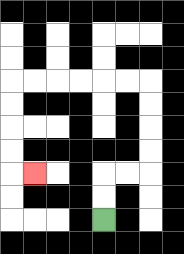{'start': '[4, 9]', 'end': '[1, 7]', 'path_directions': 'U,U,R,R,U,U,U,U,L,L,L,L,L,L,D,D,D,D,R', 'path_coordinates': '[[4, 9], [4, 8], [4, 7], [5, 7], [6, 7], [6, 6], [6, 5], [6, 4], [6, 3], [5, 3], [4, 3], [3, 3], [2, 3], [1, 3], [0, 3], [0, 4], [0, 5], [0, 6], [0, 7], [1, 7]]'}